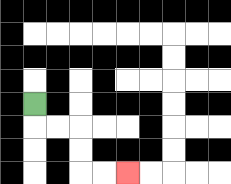{'start': '[1, 4]', 'end': '[5, 7]', 'path_directions': 'D,R,R,D,D,R,R', 'path_coordinates': '[[1, 4], [1, 5], [2, 5], [3, 5], [3, 6], [3, 7], [4, 7], [5, 7]]'}